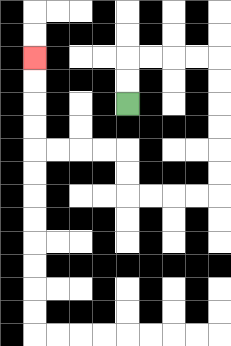{'start': '[5, 4]', 'end': '[1, 2]', 'path_directions': 'U,U,R,R,R,R,D,D,D,D,D,D,L,L,L,L,U,U,L,L,L,L,U,U,U,U', 'path_coordinates': '[[5, 4], [5, 3], [5, 2], [6, 2], [7, 2], [8, 2], [9, 2], [9, 3], [9, 4], [9, 5], [9, 6], [9, 7], [9, 8], [8, 8], [7, 8], [6, 8], [5, 8], [5, 7], [5, 6], [4, 6], [3, 6], [2, 6], [1, 6], [1, 5], [1, 4], [1, 3], [1, 2]]'}